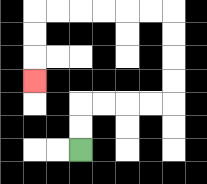{'start': '[3, 6]', 'end': '[1, 3]', 'path_directions': 'U,U,R,R,R,R,U,U,U,U,L,L,L,L,L,L,D,D,D', 'path_coordinates': '[[3, 6], [3, 5], [3, 4], [4, 4], [5, 4], [6, 4], [7, 4], [7, 3], [7, 2], [7, 1], [7, 0], [6, 0], [5, 0], [4, 0], [3, 0], [2, 0], [1, 0], [1, 1], [1, 2], [1, 3]]'}